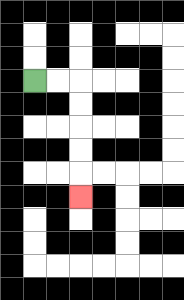{'start': '[1, 3]', 'end': '[3, 8]', 'path_directions': 'R,R,D,D,D,D,D', 'path_coordinates': '[[1, 3], [2, 3], [3, 3], [3, 4], [3, 5], [3, 6], [3, 7], [3, 8]]'}